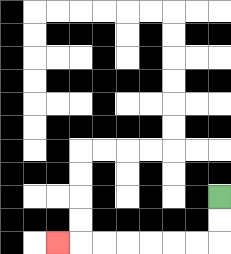{'start': '[9, 8]', 'end': '[2, 10]', 'path_directions': 'D,D,L,L,L,L,L,L,L', 'path_coordinates': '[[9, 8], [9, 9], [9, 10], [8, 10], [7, 10], [6, 10], [5, 10], [4, 10], [3, 10], [2, 10]]'}